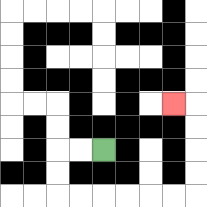{'start': '[4, 6]', 'end': '[7, 4]', 'path_directions': 'L,L,D,D,R,R,R,R,R,R,U,U,U,U,L', 'path_coordinates': '[[4, 6], [3, 6], [2, 6], [2, 7], [2, 8], [3, 8], [4, 8], [5, 8], [6, 8], [7, 8], [8, 8], [8, 7], [8, 6], [8, 5], [8, 4], [7, 4]]'}